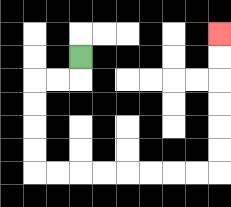{'start': '[3, 2]', 'end': '[9, 1]', 'path_directions': 'D,L,L,D,D,D,D,R,R,R,R,R,R,R,R,U,U,U,U,U,U', 'path_coordinates': '[[3, 2], [3, 3], [2, 3], [1, 3], [1, 4], [1, 5], [1, 6], [1, 7], [2, 7], [3, 7], [4, 7], [5, 7], [6, 7], [7, 7], [8, 7], [9, 7], [9, 6], [9, 5], [9, 4], [9, 3], [9, 2], [9, 1]]'}